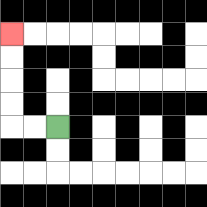{'start': '[2, 5]', 'end': '[0, 1]', 'path_directions': 'L,L,U,U,U,U', 'path_coordinates': '[[2, 5], [1, 5], [0, 5], [0, 4], [0, 3], [0, 2], [0, 1]]'}